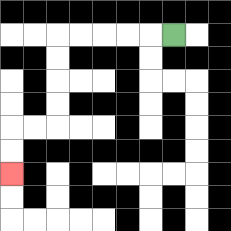{'start': '[7, 1]', 'end': '[0, 7]', 'path_directions': 'L,L,L,L,L,D,D,D,D,L,L,D,D', 'path_coordinates': '[[7, 1], [6, 1], [5, 1], [4, 1], [3, 1], [2, 1], [2, 2], [2, 3], [2, 4], [2, 5], [1, 5], [0, 5], [0, 6], [0, 7]]'}